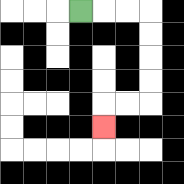{'start': '[3, 0]', 'end': '[4, 5]', 'path_directions': 'R,R,R,D,D,D,D,L,L,D', 'path_coordinates': '[[3, 0], [4, 0], [5, 0], [6, 0], [6, 1], [6, 2], [6, 3], [6, 4], [5, 4], [4, 4], [4, 5]]'}